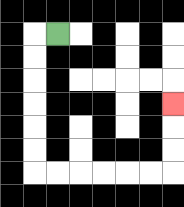{'start': '[2, 1]', 'end': '[7, 4]', 'path_directions': 'L,D,D,D,D,D,D,R,R,R,R,R,R,U,U,U', 'path_coordinates': '[[2, 1], [1, 1], [1, 2], [1, 3], [1, 4], [1, 5], [1, 6], [1, 7], [2, 7], [3, 7], [4, 7], [5, 7], [6, 7], [7, 7], [7, 6], [7, 5], [7, 4]]'}